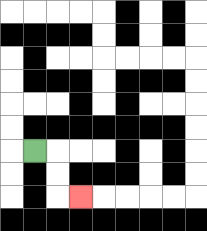{'start': '[1, 6]', 'end': '[3, 8]', 'path_directions': 'R,D,D,R', 'path_coordinates': '[[1, 6], [2, 6], [2, 7], [2, 8], [3, 8]]'}